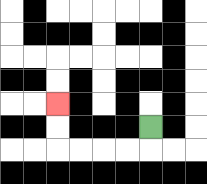{'start': '[6, 5]', 'end': '[2, 4]', 'path_directions': 'D,L,L,L,L,U,U', 'path_coordinates': '[[6, 5], [6, 6], [5, 6], [4, 6], [3, 6], [2, 6], [2, 5], [2, 4]]'}